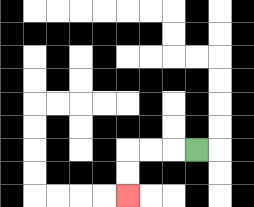{'start': '[8, 6]', 'end': '[5, 8]', 'path_directions': 'L,L,L,D,D', 'path_coordinates': '[[8, 6], [7, 6], [6, 6], [5, 6], [5, 7], [5, 8]]'}